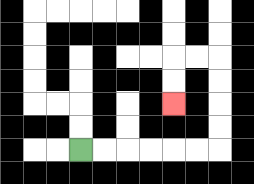{'start': '[3, 6]', 'end': '[7, 4]', 'path_directions': 'R,R,R,R,R,R,U,U,U,U,L,L,D,D', 'path_coordinates': '[[3, 6], [4, 6], [5, 6], [6, 6], [7, 6], [8, 6], [9, 6], [9, 5], [9, 4], [9, 3], [9, 2], [8, 2], [7, 2], [7, 3], [7, 4]]'}